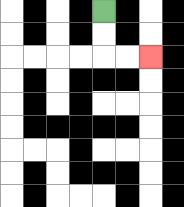{'start': '[4, 0]', 'end': '[6, 2]', 'path_directions': 'D,D,R,R', 'path_coordinates': '[[4, 0], [4, 1], [4, 2], [5, 2], [6, 2]]'}